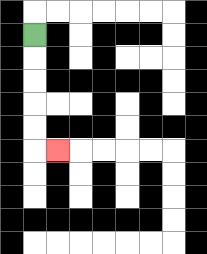{'start': '[1, 1]', 'end': '[2, 6]', 'path_directions': 'D,D,D,D,D,R', 'path_coordinates': '[[1, 1], [1, 2], [1, 3], [1, 4], [1, 5], [1, 6], [2, 6]]'}